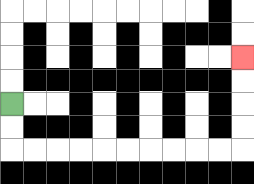{'start': '[0, 4]', 'end': '[10, 2]', 'path_directions': 'D,D,R,R,R,R,R,R,R,R,R,R,U,U,U,U', 'path_coordinates': '[[0, 4], [0, 5], [0, 6], [1, 6], [2, 6], [3, 6], [4, 6], [5, 6], [6, 6], [7, 6], [8, 6], [9, 6], [10, 6], [10, 5], [10, 4], [10, 3], [10, 2]]'}